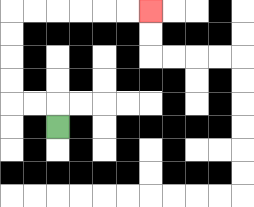{'start': '[2, 5]', 'end': '[6, 0]', 'path_directions': 'U,L,L,U,U,U,U,R,R,R,R,R,R', 'path_coordinates': '[[2, 5], [2, 4], [1, 4], [0, 4], [0, 3], [0, 2], [0, 1], [0, 0], [1, 0], [2, 0], [3, 0], [4, 0], [5, 0], [6, 0]]'}